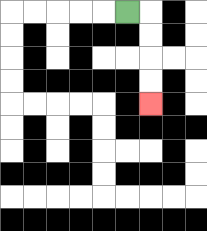{'start': '[5, 0]', 'end': '[6, 4]', 'path_directions': 'R,D,D,D,D', 'path_coordinates': '[[5, 0], [6, 0], [6, 1], [6, 2], [6, 3], [6, 4]]'}